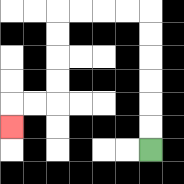{'start': '[6, 6]', 'end': '[0, 5]', 'path_directions': 'U,U,U,U,U,U,L,L,L,L,D,D,D,D,L,L,D', 'path_coordinates': '[[6, 6], [6, 5], [6, 4], [6, 3], [6, 2], [6, 1], [6, 0], [5, 0], [4, 0], [3, 0], [2, 0], [2, 1], [2, 2], [2, 3], [2, 4], [1, 4], [0, 4], [0, 5]]'}